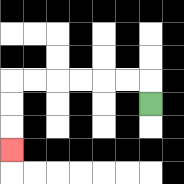{'start': '[6, 4]', 'end': '[0, 6]', 'path_directions': 'U,L,L,L,L,L,L,D,D,D', 'path_coordinates': '[[6, 4], [6, 3], [5, 3], [4, 3], [3, 3], [2, 3], [1, 3], [0, 3], [0, 4], [0, 5], [0, 6]]'}